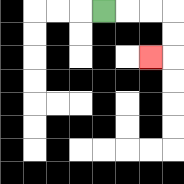{'start': '[4, 0]', 'end': '[6, 2]', 'path_directions': 'R,R,R,D,D,L', 'path_coordinates': '[[4, 0], [5, 0], [6, 0], [7, 0], [7, 1], [7, 2], [6, 2]]'}